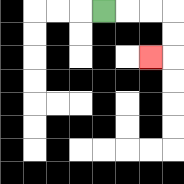{'start': '[4, 0]', 'end': '[6, 2]', 'path_directions': 'R,R,R,D,D,L', 'path_coordinates': '[[4, 0], [5, 0], [6, 0], [7, 0], [7, 1], [7, 2], [6, 2]]'}